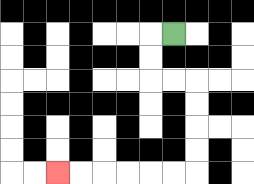{'start': '[7, 1]', 'end': '[2, 7]', 'path_directions': 'L,D,D,R,R,D,D,D,D,L,L,L,L,L,L', 'path_coordinates': '[[7, 1], [6, 1], [6, 2], [6, 3], [7, 3], [8, 3], [8, 4], [8, 5], [8, 6], [8, 7], [7, 7], [6, 7], [5, 7], [4, 7], [3, 7], [2, 7]]'}